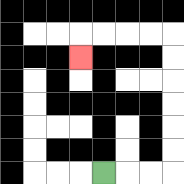{'start': '[4, 7]', 'end': '[3, 2]', 'path_directions': 'R,R,R,U,U,U,U,U,U,L,L,L,L,D', 'path_coordinates': '[[4, 7], [5, 7], [6, 7], [7, 7], [7, 6], [7, 5], [7, 4], [7, 3], [7, 2], [7, 1], [6, 1], [5, 1], [4, 1], [3, 1], [3, 2]]'}